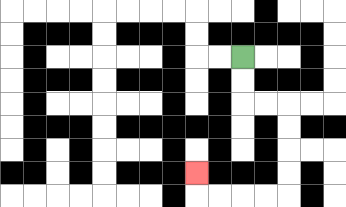{'start': '[10, 2]', 'end': '[8, 7]', 'path_directions': 'D,D,R,R,D,D,D,D,L,L,L,L,U', 'path_coordinates': '[[10, 2], [10, 3], [10, 4], [11, 4], [12, 4], [12, 5], [12, 6], [12, 7], [12, 8], [11, 8], [10, 8], [9, 8], [8, 8], [8, 7]]'}